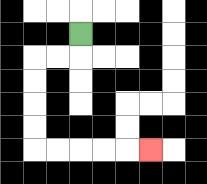{'start': '[3, 1]', 'end': '[6, 6]', 'path_directions': 'D,L,L,D,D,D,D,R,R,R,R,R', 'path_coordinates': '[[3, 1], [3, 2], [2, 2], [1, 2], [1, 3], [1, 4], [1, 5], [1, 6], [2, 6], [3, 6], [4, 6], [5, 6], [6, 6]]'}